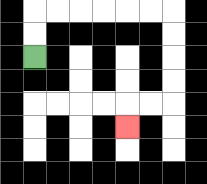{'start': '[1, 2]', 'end': '[5, 5]', 'path_directions': 'U,U,R,R,R,R,R,R,D,D,D,D,L,L,D', 'path_coordinates': '[[1, 2], [1, 1], [1, 0], [2, 0], [3, 0], [4, 0], [5, 0], [6, 0], [7, 0], [7, 1], [7, 2], [7, 3], [7, 4], [6, 4], [5, 4], [5, 5]]'}